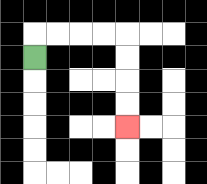{'start': '[1, 2]', 'end': '[5, 5]', 'path_directions': 'U,R,R,R,R,D,D,D,D', 'path_coordinates': '[[1, 2], [1, 1], [2, 1], [3, 1], [4, 1], [5, 1], [5, 2], [5, 3], [5, 4], [5, 5]]'}